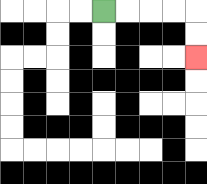{'start': '[4, 0]', 'end': '[8, 2]', 'path_directions': 'R,R,R,R,D,D', 'path_coordinates': '[[4, 0], [5, 0], [6, 0], [7, 0], [8, 0], [8, 1], [8, 2]]'}